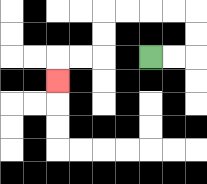{'start': '[6, 2]', 'end': '[2, 3]', 'path_directions': 'R,R,U,U,L,L,L,L,D,D,L,L,D', 'path_coordinates': '[[6, 2], [7, 2], [8, 2], [8, 1], [8, 0], [7, 0], [6, 0], [5, 0], [4, 0], [4, 1], [4, 2], [3, 2], [2, 2], [2, 3]]'}